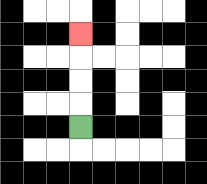{'start': '[3, 5]', 'end': '[3, 1]', 'path_directions': 'U,U,U,U', 'path_coordinates': '[[3, 5], [3, 4], [3, 3], [3, 2], [3, 1]]'}